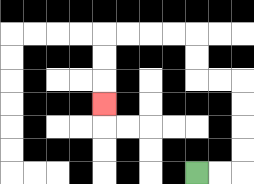{'start': '[8, 7]', 'end': '[4, 4]', 'path_directions': 'R,R,U,U,U,U,L,L,U,U,L,L,L,L,D,D,D', 'path_coordinates': '[[8, 7], [9, 7], [10, 7], [10, 6], [10, 5], [10, 4], [10, 3], [9, 3], [8, 3], [8, 2], [8, 1], [7, 1], [6, 1], [5, 1], [4, 1], [4, 2], [4, 3], [4, 4]]'}